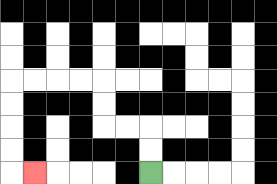{'start': '[6, 7]', 'end': '[1, 7]', 'path_directions': 'U,U,L,L,U,U,L,L,L,L,D,D,D,D,R', 'path_coordinates': '[[6, 7], [6, 6], [6, 5], [5, 5], [4, 5], [4, 4], [4, 3], [3, 3], [2, 3], [1, 3], [0, 3], [0, 4], [0, 5], [0, 6], [0, 7], [1, 7]]'}